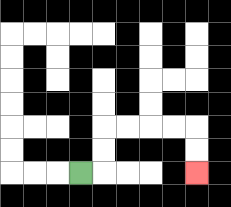{'start': '[3, 7]', 'end': '[8, 7]', 'path_directions': 'R,U,U,R,R,R,R,D,D', 'path_coordinates': '[[3, 7], [4, 7], [4, 6], [4, 5], [5, 5], [6, 5], [7, 5], [8, 5], [8, 6], [8, 7]]'}